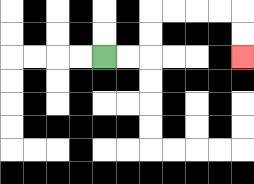{'start': '[4, 2]', 'end': '[10, 2]', 'path_directions': 'R,R,U,U,R,R,R,R,D,D', 'path_coordinates': '[[4, 2], [5, 2], [6, 2], [6, 1], [6, 0], [7, 0], [8, 0], [9, 0], [10, 0], [10, 1], [10, 2]]'}